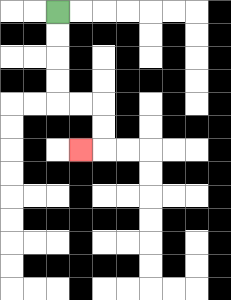{'start': '[2, 0]', 'end': '[3, 6]', 'path_directions': 'D,D,D,D,R,R,D,D,L', 'path_coordinates': '[[2, 0], [2, 1], [2, 2], [2, 3], [2, 4], [3, 4], [4, 4], [4, 5], [4, 6], [3, 6]]'}